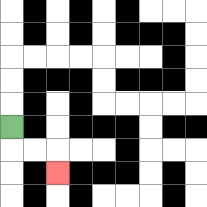{'start': '[0, 5]', 'end': '[2, 7]', 'path_directions': 'D,R,R,D', 'path_coordinates': '[[0, 5], [0, 6], [1, 6], [2, 6], [2, 7]]'}